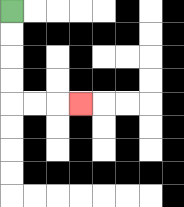{'start': '[0, 0]', 'end': '[3, 4]', 'path_directions': 'D,D,D,D,R,R,R', 'path_coordinates': '[[0, 0], [0, 1], [0, 2], [0, 3], [0, 4], [1, 4], [2, 4], [3, 4]]'}